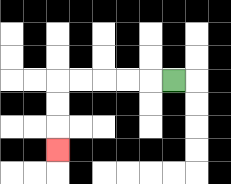{'start': '[7, 3]', 'end': '[2, 6]', 'path_directions': 'L,L,L,L,L,D,D,D', 'path_coordinates': '[[7, 3], [6, 3], [5, 3], [4, 3], [3, 3], [2, 3], [2, 4], [2, 5], [2, 6]]'}